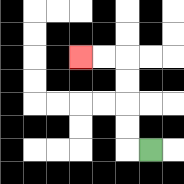{'start': '[6, 6]', 'end': '[3, 2]', 'path_directions': 'L,U,U,U,U,L,L', 'path_coordinates': '[[6, 6], [5, 6], [5, 5], [5, 4], [5, 3], [5, 2], [4, 2], [3, 2]]'}